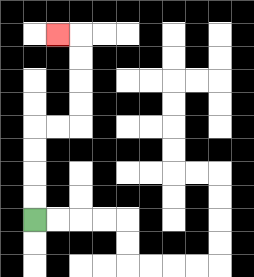{'start': '[1, 9]', 'end': '[2, 1]', 'path_directions': 'U,U,U,U,R,R,U,U,U,U,L', 'path_coordinates': '[[1, 9], [1, 8], [1, 7], [1, 6], [1, 5], [2, 5], [3, 5], [3, 4], [3, 3], [3, 2], [3, 1], [2, 1]]'}